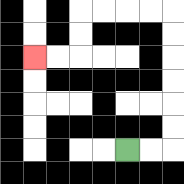{'start': '[5, 6]', 'end': '[1, 2]', 'path_directions': 'R,R,U,U,U,U,U,U,L,L,L,L,D,D,L,L', 'path_coordinates': '[[5, 6], [6, 6], [7, 6], [7, 5], [7, 4], [7, 3], [7, 2], [7, 1], [7, 0], [6, 0], [5, 0], [4, 0], [3, 0], [3, 1], [3, 2], [2, 2], [1, 2]]'}